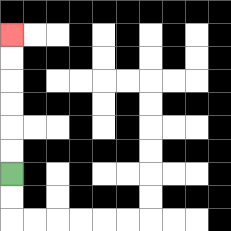{'start': '[0, 7]', 'end': '[0, 1]', 'path_directions': 'U,U,U,U,U,U', 'path_coordinates': '[[0, 7], [0, 6], [0, 5], [0, 4], [0, 3], [0, 2], [0, 1]]'}